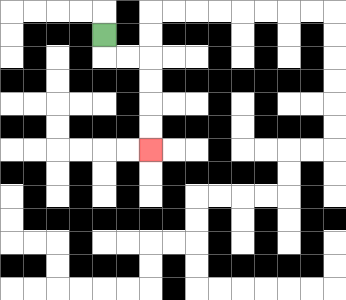{'start': '[4, 1]', 'end': '[6, 6]', 'path_directions': 'D,R,R,D,D,D,D', 'path_coordinates': '[[4, 1], [4, 2], [5, 2], [6, 2], [6, 3], [6, 4], [6, 5], [6, 6]]'}